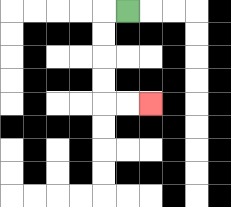{'start': '[5, 0]', 'end': '[6, 4]', 'path_directions': 'L,D,D,D,D,R,R', 'path_coordinates': '[[5, 0], [4, 0], [4, 1], [4, 2], [4, 3], [4, 4], [5, 4], [6, 4]]'}